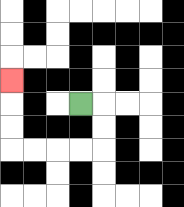{'start': '[3, 4]', 'end': '[0, 3]', 'path_directions': 'R,D,D,L,L,L,L,U,U,U', 'path_coordinates': '[[3, 4], [4, 4], [4, 5], [4, 6], [3, 6], [2, 6], [1, 6], [0, 6], [0, 5], [0, 4], [0, 3]]'}